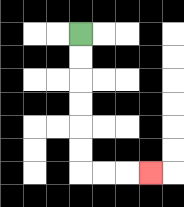{'start': '[3, 1]', 'end': '[6, 7]', 'path_directions': 'D,D,D,D,D,D,R,R,R', 'path_coordinates': '[[3, 1], [3, 2], [3, 3], [3, 4], [3, 5], [3, 6], [3, 7], [4, 7], [5, 7], [6, 7]]'}